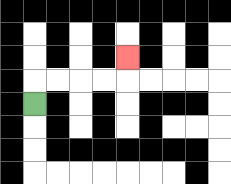{'start': '[1, 4]', 'end': '[5, 2]', 'path_directions': 'U,R,R,R,R,U', 'path_coordinates': '[[1, 4], [1, 3], [2, 3], [3, 3], [4, 3], [5, 3], [5, 2]]'}